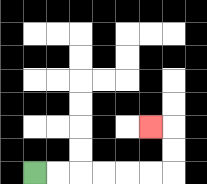{'start': '[1, 7]', 'end': '[6, 5]', 'path_directions': 'R,R,R,R,R,R,U,U,L', 'path_coordinates': '[[1, 7], [2, 7], [3, 7], [4, 7], [5, 7], [6, 7], [7, 7], [7, 6], [7, 5], [6, 5]]'}